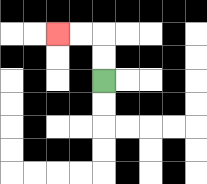{'start': '[4, 3]', 'end': '[2, 1]', 'path_directions': 'U,U,L,L', 'path_coordinates': '[[4, 3], [4, 2], [4, 1], [3, 1], [2, 1]]'}